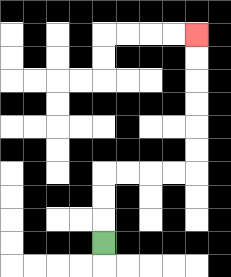{'start': '[4, 10]', 'end': '[8, 1]', 'path_directions': 'U,U,U,R,R,R,R,U,U,U,U,U,U', 'path_coordinates': '[[4, 10], [4, 9], [4, 8], [4, 7], [5, 7], [6, 7], [7, 7], [8, 7], [8, 6], [8, 5], [8, 4], [8, 3], [8, 2], [8, 1]]'}